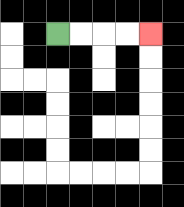{'start': '[2, 1]', 'end': '[6, 1]', 'path_directions': 'R,R,R,R', 'path_coordinates': '[[2, 1], [3, 1], [4, 1], [5, 1], [6, 1]]'}